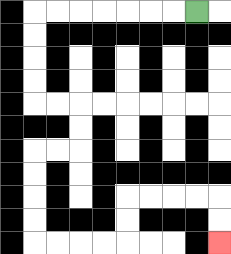{'start': '[8, 0]', 'end': '[9, 10]', 'path_directions': 'L,L,L,L,L,L,L,D,D,D,D,R,R,D,D,L,L,D,D,D,D,R,R,R,R,U,U,R,R,R,R,D,D', 'path_coordinates': '[[8, 0], [7, 0], [6, 0], [5, 0], [4, 0], [3, 0], [2, 0], [1, 0], [1, 1], [1, 2], [1, 3], [1, 4], [2, 4], [3, 4], [3, 5], [3, 6], [2, 6], [1, 6], [1, 7], [1, 8], [1, 9], [1, 10], [2, 10], [3, 10], [4, 10], [5, 10], [5, 9], [5, 8], [6, 8], [7, 8], [8, 8], [9, 8], [9, 9], [9, 10]]'}